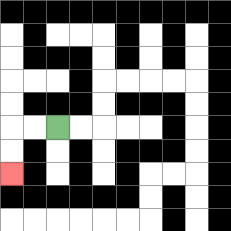{'start': '[2, 5]', 'end': '[0, 7]', 'path_directions': 'L,L,D,D', 'path_coordinates': '[[2, 5], [1, 5], [0, 5], [0, 6], [0, 7]]'}